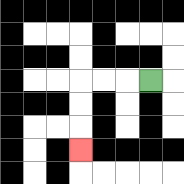{'start': '[6, 3]', 'end': '[3, 6]', 'path_directions': 'L,L,L,D,D,D', 'path_coordinates': '[[6, 3], [5, 3], [4, 3], [3, 3], [3, 4], [3, 5], [3, 6]]'}